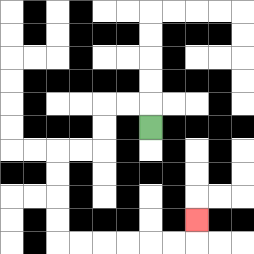{'start': '[6, 5]', 'end': '[8, 9]', 'path_directions': 'U,L,L,D,D,L,L,D,D,D,D,R,R,R,R,R,R,U', 'path_coordinates': '[[6, 5], [6, 4], [5, 4], [4, 4], [4, 5], [4, 6], [3, 6], [2, 6], [2, 7], [2, 8], [2, 9], [2, 10], [3, 10], [4, 10], [5, 10], [6, 10], [7, 10], [8, 10], [8, 9]]'}